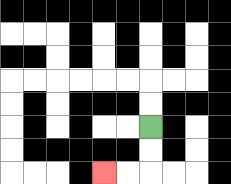{'start': '[6, 5]', 'end': '[4, 7]', 'path_directions': 'D,D,L,L', 'path_coordinates': '[[6, 5], [6, 6], [6, 7], [5, 7], [4, 7]]'}